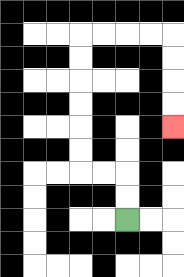{'start': '[5, 9]', 'end': '[7, 5]', 'path_directions': 'U,U,L,L,U,U,U,U,U,U,R,R,R,R,D,D,D,D', 'path_coordinates': '[[5, 9], [5, 8], [5, 7], [4, 7], [3, 7], [3, 6], [3, 5], [3, 4], [3, 3], [3, 2], [3, 1], [4, 1], [5, 1], [6, 1], [7, 1], [7, 2], [7, 3], [7, 4], [7, 5]]'}